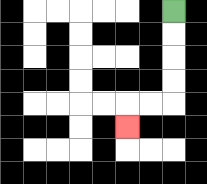{'start': '[7, 0]', 'end': '[5, 5]', 'path_directions': 'D,D,D,D,L,L,D', 'path_coordinates': '[[7, 0], [7, 1], [7, 2], [7, 3], [7, 4], [6, 4], [5, 4], [5, 5]]'}